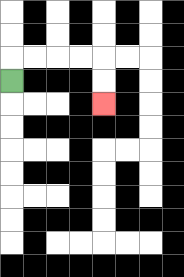{'start': '[0, 3]', 'end': '[4, 4]', 'path_directions': 'U,R,R,R,R,D,D', 'path_coordinates': '[[0, 3], [0, 2], [1, 2], [2, 2], [3, 2], [4, 2], [4, 3], [4, 4]]'}